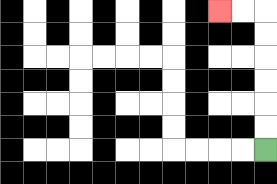{'start': '[11, 6]', 'end': '[9, 0]', 'path_directions': 'U,U,U,U,U,U,L,L', 'path_coordinates': '[[11, 6], [11, 5], [11, 4], [11, 3], [11, 2], [11, 1], [11, 0], [10, 0], [9, 0]]'}